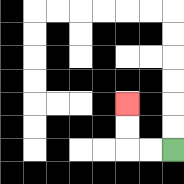{'start': '[7, 6]', 'end': '[5, 4]', 'path_directions': 'L,L,U,U', 'path_coordinates': '[[7, 6], [6, 6], [5, 6], [5, 5], [5, 4]]'}